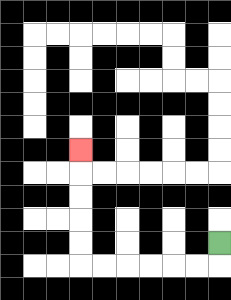{'start': '[9, 10]', 'end': '[3, 6]', 'path_directions': 'D,L,L,L,L,L,L,U,U,U,U,U', 'path_coordinates': '[[9, 10], [9, 11], [8, 11], [7, 11], [6, 11], [5, 11], [4, 11], [3, 11], [3, 10], [3, 9], [3, 8], [3, 7], [3, 6]]'}